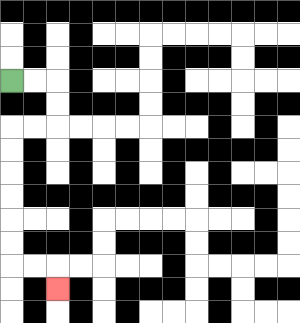{'start': '[0, 3]', 'end': '[2, 12]', 'path_directions': 'R,R,D,D,L,L,D,D,D,D,D,D,R,R,D', 'path_coordinates': '[[0, 3], [1, 3], [2, 3], [2, 4], [2, 5], [1, 5], [0, 5], [0, 6], [0, 7], [0, 8], [0, 9], [0, 10], [0, 11], [1, 11], [2, 11], [2, 12]]'}